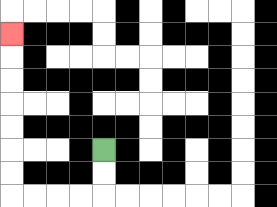{'start': '[4, 6]', 'end': '[0, 1]', 'path_directions': 'D,D,L,L,L,L,U,U,U,U,U,U,U', 'path_coordinates': '[[4, 6], [4, 7], [4, 8], [3, 8], [2, 8], [1, 8], [0, 8], [0, 7], [0, 6], [0, 5], [0, 4], [0, 3], [0, 2], [0, 1]]'}